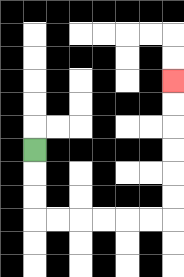{'start': '[1, 6]', 'end': '[7, 3]', 'path_directions': 'D,D,D,R,R,R,R,R,R,U,U,U,U,U,U', 'path_coordinates': '[[1, 6], [1, 7], [1, 8], [1, 9], [2, 9], [3, 9], [4, 9], [5, 9], [6, 9], [7, 9], [7, 8], [7, 7], [7, 6], [7, 5], [7, 4], [7, 3]]'}